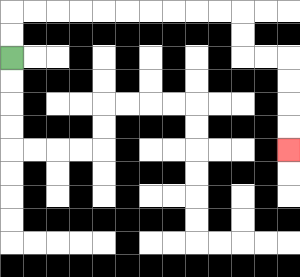{'start': '[0, 2]', 'end': '[12, 6]', 'path_directions': 'U,U,R,R,R,R,R,R,R,R,R,R,D,D,R,R,D,D,D,D', 'path_coordinates': '[[0, 2], [0, 1], [0, 0], [1, 0], [2, 0], [3, 0], [4, 0], [5, 0], [6, 0], [7, 0], [8, 0], [9, 0], [10, 0], [10, 1], [10, 2], [11, 2], [12, 2], [12, 3], [12, 4], [12, 5], [12, 6]]'}